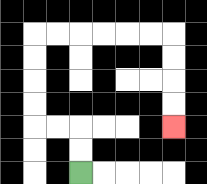{'start': '[3, 7]', 'end': '[7, 5]', 'path_directions': 'U,U,L,L,U,U,U,U,R,R,R,R,R,R,D,D,D,D', 'path_coordinates': '[[3, 7], [3, 6], [3, 5], [2, 5], [1, 5], [1, 4], [1, 3], [1, 2], [1, 1], [2, 1], [3, 1], [4, 1], [5, 1], [6, 1], [7, 1], [7, 2], [7, 3], [7, 4], [7, 5]]'}